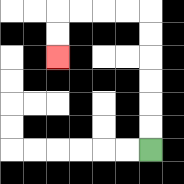{'start': '[6, 6]', 'end': '[2, 2]', 'path_directions': 'U,U,U,U,U,U,L,L,L,L,D,D', 'path_coordinates': '[[6, 6], [6, 5], [6, 4], [6, 3], [6, 2], [6, 1], [6, 0], [5, 0], [4, 0], [3, 0], [2, 0], [2, 1], [2, 2]]'}